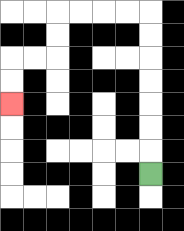{'start': '[6, 7]', 'end': '[0, 4]', 'path_directions': 'U,U,U,U,U,U,U,L,L,L,L,D,D,L,L,D,D', 'path_coordinates': '[[6, 7], [6, 6], [6, 5], [6, 4], [6, 3], [6, 2], [6, 1], [6, 0], [5, 0], [4, 0], [3, 0], [2, 0], [2, 1], [2, 2], [1, 2], [0, 2], [0, 3], [0, 4]]'}